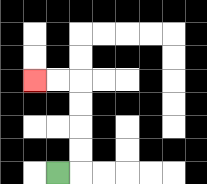{'start': '[2, 7]', 'end': '[1, 3]', 'path_directions': 'R,U,U,U,U,L,L', 'path_coordinates': '[[2, 7], [3, 7], [3, 6], [3, 5], [3, 4], [3, 3], [2, 3], [1, 3]]'}